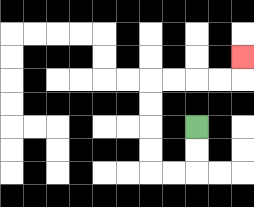{'start': '[8, 5]', 'end': '[10, 2]', 'path_directions': 'D,D,L,L,U,U,U,U,R,R,R,R,U', 'path_coordinates': '[[8, 5], [8, 6], [8, 7], [7, 7], [6, 7], [6, 6], [6, 5], [6, 4], [6, 3], [7, 3], [8, 3], [9, 3], [10, 3], [10, 2]]'}